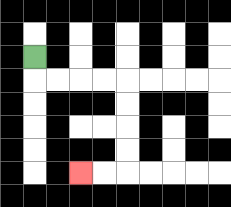{'start': '[1, 2]', 'end': '[3, 7]', 'path_directions': 'D,R,R,R,R,D,D,D,D,L,L', 'path_coordinates': '[[1, 2], [1, 3], [2, 3], [3, 3], [4, 3], [5, 3], [5, 4], [5, 5], [5, 6], [5, 7], [4, 7], [3, 7]]'}